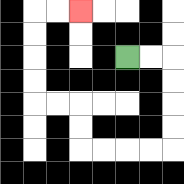{'start': '[5, 2]', 'end': '[3, 0]', 'path_directions': 'R,R,D,D,D,D,L,L,L,L,U,U,L,L,U,U,U,U,R,R', 'path_coordinates': '[[5, 2], [6, 2], [7, 2], [7, 3], [7, 4], [7, 5], [7, 6], [6, 6], [5, 6], [4, 6], [3, 6], [3, 5], [3, 4], [2, 4], [1, 4], [1, 3], [1, 2], [1, 1], [1, 0], [2, 0], [3, 0]]'}